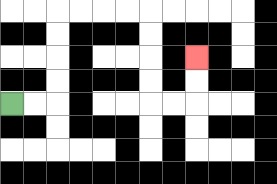{'start': '[0, 4]', 'end': '[8, 2]', 'path_directions': 'R,R,U,U,U,U,R,R,R,R,D,D,D,D,R,R,U,U', 'path_coordinates': '[[0, 4], [1, 4], [2, 4], [2, 3], [2, 2], [2, 1], [2, 0], [3, 0], [4, 0], [5, 0], [6, 0], [6, 1], [6, 2], [6, 3], [6, 4], [7, 4], [8, 4], [8, 3], [8, 2]]'}